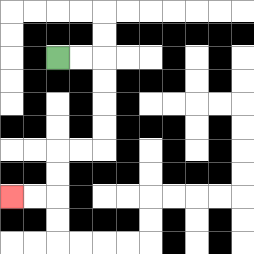{'start': '[2, 2]', 'end': '[0, 8]', 'path_directions': 'R,R,D,D,D,D,L,L,D,D,L,L', 'path_coordinates': '[[2, 2], [3, 2], [4, 2], [4, 3], [4, 4], [4, 5], [4, 6], [3, 6], [2, 6], [2, 7], [2, 8], [1, 8], [0, 8]]'}